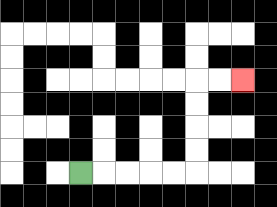{'start': '[3, 7]', 'end': '[10, 3]', 'path_directions': 'R,R,R,R,R,U,U,U,U,R,R', 'path_coordinates': '[[3, 7], [4, 7], [5, 7], [6, 7], [7, 7], [8, 7], [8, 6], [8, 5], [8, 4], [8, 3], [9, 3], [10, 3]]'}